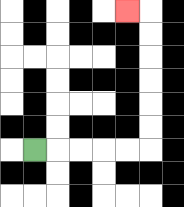{'start': '[1, 6]', 'end': '[5, 0]', 'path_directions': 'R,R,R,R,R,U,U,U,U,U,U,L', 'path_coordinates': '[[1, 6], [2, 6], [3, 6], [4, 6], [5, 6], [6, 6], [6, 5], [6, 4], [6, 3], [6, 2], [6, 1], [6, 0], [5, 0]]'}